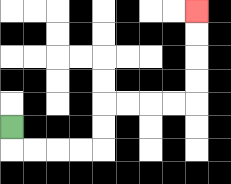{'start': '[0, 5]', 'end': '[8, 0]', 'path_directions': 'D,R,R,R,R,U,U,R,R,R,R,U,U,U,U', 'path_coordinates': '[[0, 5], [0, 6], [1, 6], [2, 6], [3, 6], [4, 6], [4, 5], [4, 4], [5, 4], [6, 4], [7, 4], [8, 4], [8, 3], [8, 2], [8, 1], [8, 0]]'}